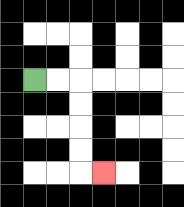{'start': '[1, 3]', 'end': '[4, 7]', 'path_directions': 'R,R,D,D,D,D,R', 'path_coordinates': '[[1, 3], [2, 3], [3, 3], [3, 4], [3, 5], [3, 6], [3, 7], [4, 7]]'}